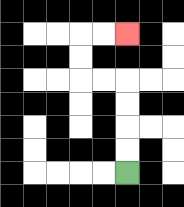{'start': '[5, 7]', 'end': '[5, 1]', 'path_directions': 'U,U,U,U,L,L,U,U,R,R', 'path_coordinates': '[[5, 7], [5, 6], [5, 5], [5, 4], [5, 3], [4, 3], [3, 3], [3, 2], [3, 1], [4, 1], [5, 1]]'}